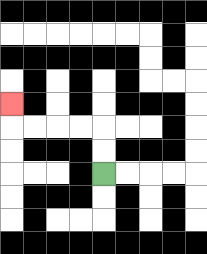{'start': '[4, 7]', 'end': '[0, 4]', 'path_directions': 'U,U,L,L,L,L,U', 'path_coordinates': '[[4, 7], [4, 6], [4, 5], [3, 5], [2, 5], [1, 5], [0, 5], [0, 4]]'}